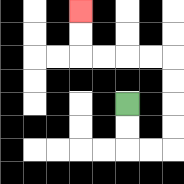{'start': '[5, 4]', 'end': '[3, 0]', 'path_directions': 'D,D,R,R,U,U,U,U,L,L,L,L,U,U', 'path_coordinates': '[[5, 4], [5, 5], [5, 6], [6, 6], [7, 6], [7, 5], [7, 4], [7, 3], [7, 2], [6, 2], [5, 2], [4, 2], [3, 2], [3, 1], [3, 0]]'}